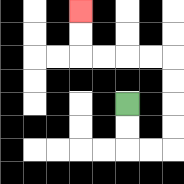{'start': '[5, 4]', 'end': '[3, 0]', 'path_directions': 'D,D,R,R,U,U,U,U,L,L,L,L,U,U', 'path_coordinates': '[[5, 4], [5, 5], [5, 6], [6, 6], [7, 6], [7, 5], [7, 4], [7, 3], [7, 2], [6, 2], [5, 2], [4, 2], [3, 2], [3, 1], [3, 0]]'}